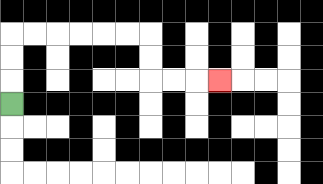{'start': '[0, 4]', 'end': '[9, 3]', 'path_directions': 'U,U,U,R,R,R,R,R,R,D,D,R,R,R', 'path_coordinates': '[[0, 4], [0, 3], [0, 2], [0, 1], [1, 1], [2, 1], [3, 1], [4, 1], [5, 1], [6, 1], [6, 2], [6, 3], [7, 3], [8, 3], [9, 3]]'}